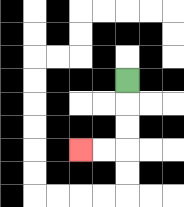{'start': '[5, 3]', 'end': '[3, 6]', 'path_directions': 'D,D,D,L,L', 'path_coordinates': '[[5, 3], [5, 4], [5, 5], [5, 6], [4, 6], [3, 6]]'}